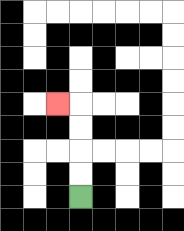{'start': '[3, 8]', 'end': '[2, 4]', 'path_directions': 'U,U,U,U,L', 'path_coordinates': '[[3, 8], [3, 7], [3, 6], [3, 5], [3, 4], [2, 4]]'}